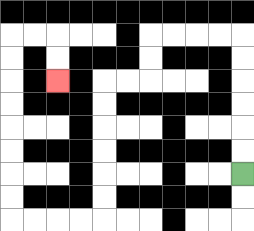{'start': '[10, 7]', 'end': '[2, 3]', 'path_directions': 'U,U,U,U,U,U,L,L,L,L,D,D,L,L,D,D,D,D,D,D,L,L,L,L,U,U,U,U,U,U,U,U,R,R,D,D', 'path_coordinates': '[[10, 7], [10, 6], [10, 5], [10, 4], [10, 3], [10, 2], [10, 1], [9, 1], [8, 1], [7, 1], [6, 1], [6, 2], [6, 3], [5, 3], [4, 3], [4, 4], [4, 5], [4, 6], [4, 7], [4, 8], [4, 9], [3, 9], [2, 9], [1, 9], [0, 9], [0, 8], [0, 7], [0, 6], [0, 5], [0, 4], [0, 3], [0, 2], [0, 1], [1, 1], [2, 1], [2, 2], [2, 3]]'}